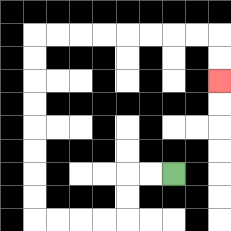{'start': '[7, 7]', 'end': '[9, 3]', 'path_directions': 'L,L,D,D,L,L,L,L,U,U,U,U,U,U,U,U,R,R,R,R,R,R,R,R,D,D', 'path_coordinates': '[[7, 7], [6, 7], [5, 7], [5, 8], [5, 9], [4, 9], [3, 9], [2, 9], [1, 9], [1, 8], [1, 7], [1, 6], [1, 5], [1, 4], [1, 3], [1, 2], [1, 1], [2, 1], [3, 1], [4, 1], [5, 1], [6, 1], [7, 1], [8, 1], [9, 1], [9, 2], [9, 3]]'}